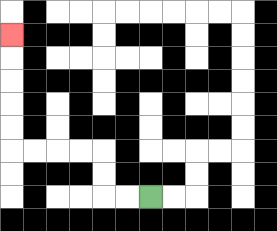{'start': '[6, 8]', 'end': '[0, 1]', 'path_directions': 'L,L,U,U,L,L,L,L,U,U,U,U,U', 'path_coordinates': '[[6, 8], [5, 8], [4, 8], [4, 7], [4, 6], [3, 6], [2, 6], [1, 6], [0, 6], [0, 5], [0, 4], [0, 3], [0, 2], [0, 1]]'}